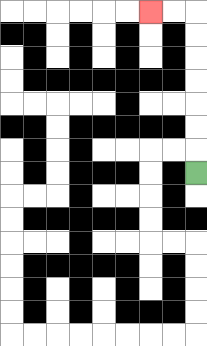{'start': '[8, 7]', 'end': '[6, 0]', 'path_directions': 'U,U,U,U,U,U,U,L,L', 'path_coordinates': '[[8, 7], [8, 6], [8, 5], [8, 4], [8, 3], [8, 2], [8, 1], [8, 0], [7, 0], [6, 0]]'}